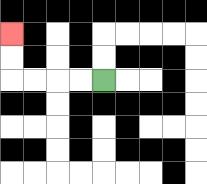{'start': '[4, 3]', 'end': '[0, 1]', 'path_directions': 'L,L,L,L,U,U', 'path_coordinates': '[[4, 3], [3, 3], [2, 3], [1, 3], [0, 3], [0, 2], [0, 1]]'}